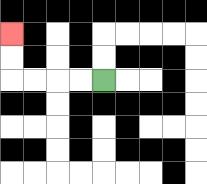{'start': '[4, 3]', 'end': '[0, 1]', 'path_directions': 'L,L,L,L,U,U', 'path_coordinates': '[[4, 3], [3, 3], [2, 3], [1, 3], [0, 3], [0, 2], [0, 1]]'}